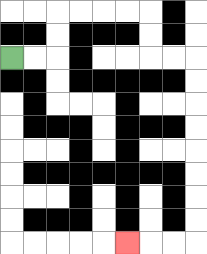{'start': '[0, 2]', 'end': '[5, 10]', 'path_directions': 'R,R,U,U,R,R,R,R,D,D,R,R,D,D,D,D,D,D,D,D,L,L,L', 'path_coordinates': '[[0, 2], [1, 2], [2, 2], [2, 1], [2, 0], [3, 0], [4, 0], [5, 0], [6, 0], [6, 1], [6, 2], [7, 2], [8, 2], [8, 3], [8, 4], [8, 5], [8, 6], [8, 7], [8, 8], [8, 9], [8, 10], [7, 10], [6, 10], [5, 10]]'}